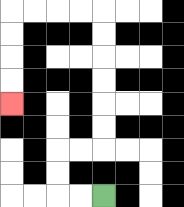{'start': '[4, 8]', 'end': '[0, 4]', 'path_directions': 'L,L,U,U,R,R,U,U,U,U,U,U,L,L,L,L,D,D,D,D', 'path_coordinates': '[[4, 8], [3, 8], [2, 8], [2, 7], [2, 6], [3, 6], [4, 6], [4, 5], [4, 4], [4, 3], [4, 2], [4, 1], [4, 0], [3, 0], [2, 0], [1, 0], [0, 0], [0, 1], [0, 2], [0, 3], [0, 4]]'}